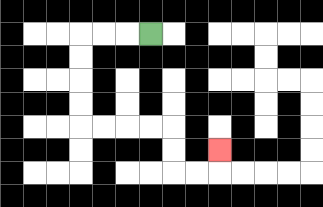{'start': '[6, 1]', 'end': '[9, 6]', 'path_directions': 'L,L,L,D,D,D,D,R,R,R,R,D,D,R,R,U', 'path_coordinates': '[[6, 1], [5, 1], [4, 1], [3, 1], [3, 2], [3, 3], [3, 4], [3, 5], [4, 5], [5, 5], [6, 5], [7, 5], [7, 6], [7, 7], [8, 7], [9, 7], [9, 6]]'}